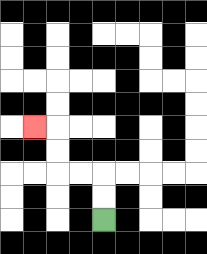{'start': '[4, 9]', 'end': '[1, 5]', 'path_directions': 'U,U,L,L,U,U,L', 'path_coordinates': '[[4, 9], [4, 8], [4, 7], [3, 7], [2, 7], [2, 6], [2, 5], [1, 5]]'}